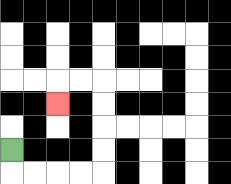{'start': '[0, 6]', 'end': '[2, 4]', 'path_directions': 'D,R,R,R,R,U,U,U,U,L,L,D', 'path_coordinates': '[[0, 6], [0, 7], [1, 7], [2, 7], [3, 7], [4, 7], [4, 6], [4, 5], [4, 4], [4, 3], [3, 3], [2, 3], [2, 4]]'}